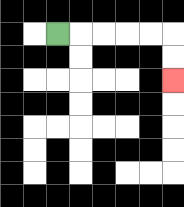{'start': '[2, 1]', 'end': '[7, 3]', 'path_directions': 'R,R,R,R,R,D,D', 'path_coordinates': '[[2, 1], [3, 1], [4, 1], [5, 1], [6, 1], [7, 1], [7, 2], [7, 3]]'}